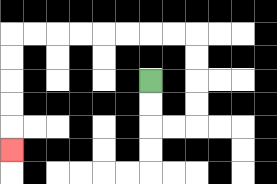{'start': '[6, 3]', 'end': '[0, 6]', 'path_directions': 'D,D,R,R,U,U,U,U,L,L,L,L,L,L,L,L,D,D,D,D,D', 'path_coordinates': '[[6, 3], [6, 4], [6, 5], [7, 5], [8, 5], [8, 4], [8, 3], [8, 2], [8, 1], [7, 1], [6, 1], [5, 1], [4, 1], [3, 1], [2, 1], [1, 1], [0, 1], [0, 2], [0, 3], [0, 4], [0, 5], [0, 6]]'}